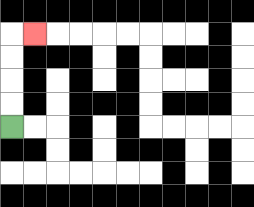{'start': '[0, 5]', 'end': '[1, 1]', 'path_directions': 'U,U,U,U,R', 'path_coordinates': '[[0, 5], [0, 4], [0, 3], [0, 2], [0, 1], [1, 1]]'}